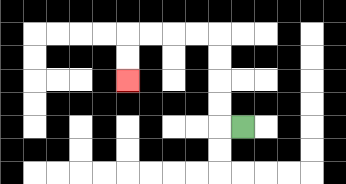{'start': '[10, 5]', 'end': '[5, 3]', 'path_directions': 'L,U,U,U,U,L,L,L,L,D,D', 'path_coordinates': '[[10, 5], [9, 5], [9, 4], [9, 3], [9, 2], [9, 1], [8, 1], [7, 1], [6, 1], [5, 1], [5, 2], [5, 3]]'}